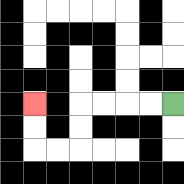{'start': '[7, 4]', 'end': '[1, 4]', 'path_directions': 'L,L,L,L,D,D,L,L,U,U', 'path_coordinates': '[[7, 4], [6, 4], [5, 4], [4, 4], [3, 4], [3, 5], [3, 6], [2, 6], [1, 6], [1, 5], [1, 4]]'}